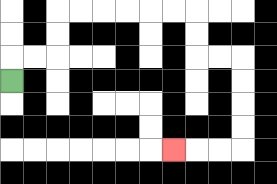{'start': '[0, 3]', 'end': '[7, 6]', 'path_directions': 'U,R,R,U,U,R,R,R,R,R,R,D,D,R,R,D,D,D,D,L,L,L', 'path_coordinates': '[[0, 3], [0, 2], [1, 2], [2, 2], [2, 1], [2, 0], [3, 0], [4, 0], [5, 0], [6, 0], [7, 0], [8, 0], [8, 1], [8, 2], [9, 2], [10, 2], [10, 3], [10, 4], [10, 5], [10, 6], [9, 6], [8, 6], [7, 6]]'}